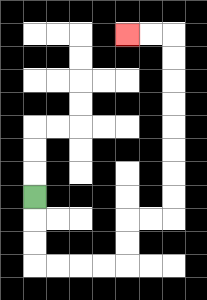{'start': '[1, 8]', 'end': '[5, 1]', 'path_directions': 'D,D,D,R,R,R,R,U,U,R,R,U,U,U,U,U,U,U,U,L,L', 'path_coordinates': '[[1, 8], [1, 9], [1, 10], [1, 11], [2, 11], [3, 11], [4, 11], [5, 11], [5, 10], [5, 9], [6, 9], [7, 9], [7, 8], [7, 7], [7, 6], [7, 5], [7, 4], [7, 3], [7, 2], [7, 1], [6, 1], [5, 1]]'}